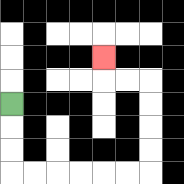{'start': '[0, 4]', 'end': '[4, 2]', 'path_directions': 'D,D,D,R,R,R,R,R,R,U,U,U,U,L,L,U', 'path_coordinates': '[[0, 4], [0, 5], [0, 6], [0, 7], [1, 7], [2, 7], [3, 7], [4, 7], [5, 7], [6, 7], [6, 6], [6, 5], [6, 4], [6, 3], [5, 3], [4, 3], [4, 2]]'}